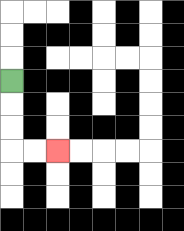{'start': '[0, 3]', 'end': '[2, 6]', 'path_directions': 'D,D,D,R,R', 'path_coordinates': '[[0, 3], [0, 4], [0, 5], [0, 6], [1, 6], [2, 6]]'}